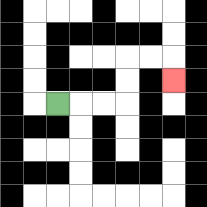{'start': '[2, 4]', 'end': '[7, 3]', 'path_directions': 'R,R,R,U,U,R,R,D', 'path_coordinates': '[[2, 4], [3, 4], [4, 4], [5, 4], [5, 3], [5, 2], [6, 2], [7, 2], [7, 3]]'}